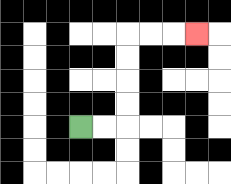{'start': '[3, 5]', 'end': '[8, 1]', 'path_directions': 'R,R,U,U,U,U,R,R,R', 'path_coordinates': '[[3, 5], [4, 5], [5, 5], [5, 4], [5, 3], [5, 2], [5, 1], [6, 1], [7, 1], [8, 1]]'}